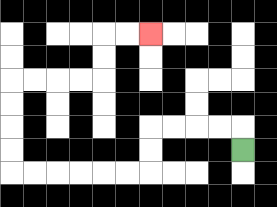{'start': '[10, 6]', 'end': '[6, 1]', 'path_directions': 'U,L,L,L,L,D,D,L,L,L,L,L,L,U,U,U,U,R,R,R,R,U,U,R,R', 'path_coordinates': '[[10, 6], [10, 5], [9, 5], [8, 5], [7, 5], [6, 5], [6, 6], [6, 7], [5, 7], [4, 7], [3, 7], [2, 7], [1, 7], [0, 7], [0, 6], [0, 5], [0, 4], [0, 3], [1, 3], [2, 3], [3, 3], [4, 3], [4, 2], [4, 1], [5, 1], [6, 1]]'}